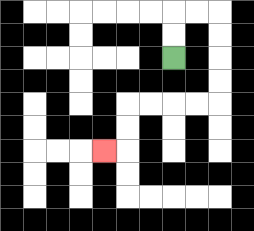{'start': '[7, 2]', 'end': '[4, 6]', 'path_directions': 'U,U,R,R,D,D,D,D,L,L,L,L,D,D,L', 'path_coordinates': '[[7, 2], [7, 1], [7, 0], [8, 0], [9, 0], [9, 1], [9, 2], [9, 3], [9, 4], [8, 4], [7, 4], [6, 4], [5, 4], [5, 5], [5, 6], [4, 6]]'}